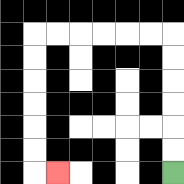{'start': '[7, 7]', 'end': '[2, 7]', 'path_directions': 'U,U,U,U,U,U,L,L,L,L,L,L,D,D,D,D,D,D,R', 'path_coordinates': '[[7, 7], [7, 6], [7, 5], [7, 4], [7, 3], [7, 2], [7, 1], [6, 1], [5, 1], [4, 1], [3, 1], [2, 1], [1, 1], [1, 2], [1, 3], [1, 4], [1, 5], [1, 6], [1, 7], [2, 7]]'}